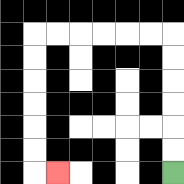{'start': '[7, 7]', 'end': '[2, 7]', 'path_directions': 'U,U,U,U,U,U,L,L,L,L,L,L,D,D,D,D,D,D,R', 'path_coordinates': '[[7, 7], [7, 6], [7, 5], [7, 4], [7, 3], [7, 2], [7, 1], [6, 1], [5, 1], [4, 1], [3, 1], [2, 1], [1, 1], [1, 2], [1, 3], [1, 4], [1, 5], [1, 6], [1, 7], [2, 7]]'}